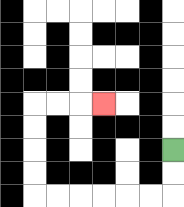{'start': '[7, 6]', 'end': '[4, 4]', 'path_directions': 'D,D,L,L,L,L,L,L,U,U,U,U,R,R,R', 'path_coordinates': '[[7, 6], [7, 7], [7, 8], [6, 8], [5, 8], [4, 8], [3, 8], [2, 8], [1, 8], [1, 7], [1, 6], [1, 5], [1, 4], [2, 4], [3, 4], [4, 4]]'}